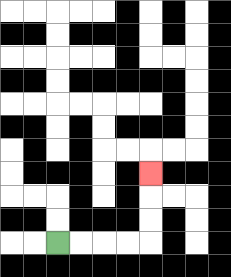{'start': '[2, 10]', 'end': '[6, 7]', 'path_directions': 'R,R,R,R,U,U,U', 'path_coordinates': '[[2, 10], [3, 10], [4, 10], [5, 10], [6, 10], [6, 9], [6, 8], [6, 7]]'}